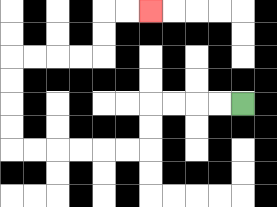{'start': '[10, 4]', 'end': '[6, 0]', 'path_directions': 'L,L,L,L,D,D,L,L,L,L,L,L,U,U,U,U,R,R,R,R,U,U,R,R', 'path_coordinates': '[[10, 4], [9, 4], [8, 4], [7, 4], [6, 4], [6, 5], [6, 6], [5, 6], [4, 6], [3, 6], [2, 6], [1, 6], [0, 6], [0, 5], [0, 4], [0, 3], [0, 2], [1, 2], [2, 2], [3, 2], [4, 2], [4, 1], [4, 0], [5, 0], [6, 0]]'}